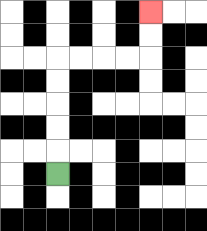{'start': '[2, 7]', 'end': '[6, 0]', 'path_directions': 'U,U,U,U,U,R,R,R,R,U,U', 'path_coordinates': '[[2, 7], [2, 6], [2, 5], [2, 4], [2, 3], [2, 2], [3, 2], [4, 2], [5, 2], [6, 2], [6, 1], [6, 0]]'}